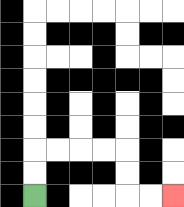{'start': '[1, 8]', 'end': '[7, 8]', 'path_directions': 'U,U,R,R,R,R,D,D,R,R', 'path_coordinates': '[[1, 8], [1, 7], [1, 6], [2, 6], [3, 6], [4, 6], [5, 6], [5, 7], [5, 8], [6, 8], [7, 8]]'}